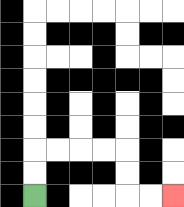{'start': '[1, 8]', 'end': '[7, 8]', 'path_directions': 'U,U,R,R,R,R,D,D,R,R', 'path_coordinates': '[[1, 8], [1, 7], [1, 6], [2, 6], [3, 6], [4, 6], [5, 6], [5, 7], [5, 8], [6, 8], [7, 8]]'}